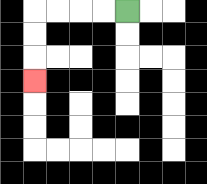{'start': '[5, 0]', 'end': '[1, 3]', 'path_directions': 'L,L,L,L,D,D,D', 'path_coordinates': '[[5, 0], [4, 0], [3, 0], [2, 0], [1, 0], [1, 1], [1, 2], [1, 3]]'}